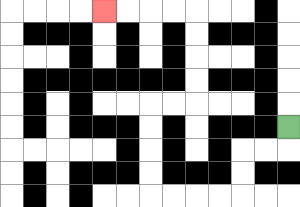{'start': '[12, 5]', 'end': '[4, 0]', 'path_directions': 'D,L,L,D,D,L,L,L,L,U,U,U,U,R,R,U,U,U,U,L,L,L,L', 'path_coordinates': '[[12, 5], [12, 6], [11, 6], [10, 6], [10, 7], [10, 8], [9, 8], [8, 8], [7, 8], [6, 8], [6, 7], [6, 6], [6, 5], [6, 4], [7, 4], [8, 4], [8, 3], [8, 2], [8, 1], [8, 0], [7, 0], [6, 0], [5, 0], [4, 0]]'}